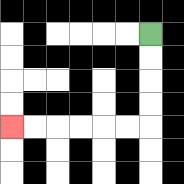{'start': '[6, 1]', 'end': '[0, 5]', 'path_directions': 'D,D,D,D,L,L,L,L,L,L', 'path_coordinates': '[[6, 1], [6, 2], [6, 3], [6, 4], [6, 5], [5, 5], [4, 5], [3, 5], [2, 5], [1, 5], [0, 5]]'}